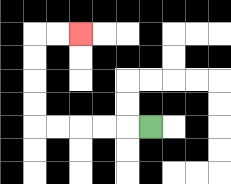{'start': '[6, 5]', 'end': '[3, 1]', 'path_directions': 'L,L,L,L,L,U,U,U,U,R,R', 'path_coordinates': '[[6, 5], [5, 5], [4, 5], [3, 5], [2, 5], [1, 5], [1, 4], [1, 3], [1, 2], [1, 1], [2, 1], [3, 1]]'}